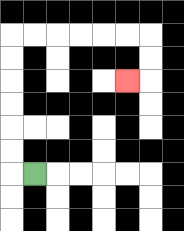{'start': '[1, 7]', 'end': '[5, 3]', 'path_directions': 'L,U,U,U,U,U,U,R,R,R,R,R,R,D,D,L', 'path_coordinates': '[[1, 7], [0, 7], [0, 6], [0, 5], [0, 4], [0, 3], [0, 2], [0, 1], [1, 1], [2, 1], [3, 1], [4, 1], [5, 1], [6, 1], [6, 2], [6, 3], [5, 3]]'}